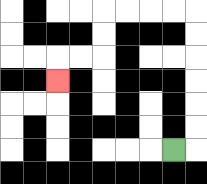{'start': '[7, 6]', 'end': '[2, 3]', 'path_directions': 'R,U,U,U,U,U,U,L,L,L,L,D,D,L,L,D', 'path_coordinates': '[[7, 6], [8, 6], [8, 5], [8, 4], [8, 3], [8, 2], [8, 1], [8, 0], [7, 0], [6, 0], [5, 0], [4, 0], [4, 1], [4, 2], [3, 2], [2, 2], [2, 3]]'}